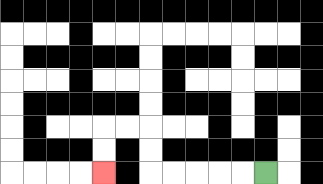{'start': '[11, 7]', 'end': '[4, 7]', 'path_directions': 'L,L,L,L,L,U,U,L,L,D,D', 'path_coordinates': '[[11, 7], [10, 7], [9, 7], [8, 7], [7, 7], [6, 7], [6, 6], [6, 5], [5, 5], [4, 5], [4, 6], [4, 7]]'}